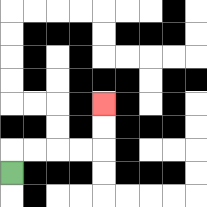{'start': '[0, 7]', 'end': '[4, 4]', 'path_directions': 'U,R,R,R,R,U,U', 'path_coordinates': '[[0, 7], [0, 6], [1, 6], [2, 6], [3, 6], [4, 6], [4, 5], [4, 4]]'}